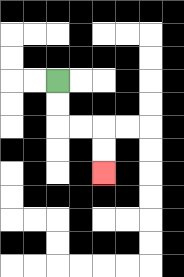{'start': '[2, 3]', 'end': '[4, 7]', 'path_directions': 'D,D,R,R,D,D', 'path_coordinates': '[[2, 3], [2, 4], [2, 5], [3, 5], [4, 5], [4, 6], [4, 7]]'}